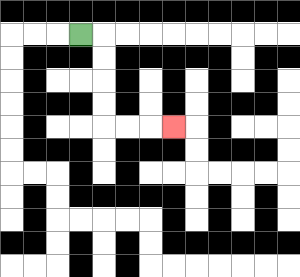{'start': '[3, 1]', 'end': '[7, 5]', 'path_directions': 'R,D,D,D,D,R,R,R', 'path_coordinates': '[[3, 1], [4, 1], [4, 2], [4, 3], [4, 4], [4, 5], [5, 5], [6, 5], [7, 5]]'}